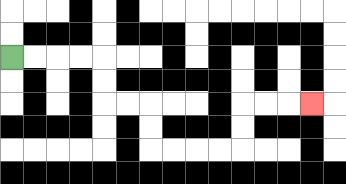{'start': '[0, 2]', 'end': '[13, 4]', 'path_directions': 'R,R,R,R,D,D,R,R,D,D,R,R,R,R,U,U,R,R,R', 'path_coordinates': '[[0, 2], [1, 2], [2, 2], [3, 2], [4, 2], [4, 3], [4, 4], [5, 4], [6, 4], [6, 5], [6, 6], [7, 6], [8, 6], [9, 6], [10, 6], [10, 5], [10, 4], [11, 4], [12, 4], [13, 4]]'}